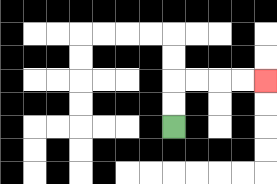{'start': '[7, 5]', 'end': '[11, 3]', 'path_directions': 'U,U,R,R,R,R', 'path_coordinates': '[[7, 5], [7, 4], [7, 3], [8, 3], [9, 3], [10, 3], [11, 3]]'}